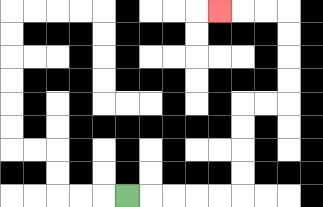{'start': '[5, 8]', 'end': '[9, 0]', 'path_directions': 'R,R,R,R,R,U,U,U,U,R,R,U,U,U,U,L,L,L', 'path_coordinates': '[[5, 8], [6, 8], [7, 8], [8, 8], [9, 8], [10, 8], [10, 7], [10, 6], [10, 5], [10, 4], [11, 4], [12, 4], [12, 3], [12, 2], [12, 1], [12, 0], [11, 0], [10, 0], [9, 0]]'}